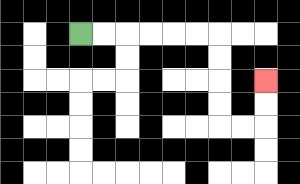{'start': '[3, 1]', 'end': '[11, 3]', 'path_directions': 'R,R,R,R,R,R,D,D,D,D,R,R,U,U', 'path_coordinates': '[[3, 1], [4, 1], [5, 1], [6, 1], [7, 1], [8, 1], [9, 1], [9, 2], [9, 3], [9, 4], [9, 5], [10, 5], [11, 5], [11, 4], [11, 3]]'}